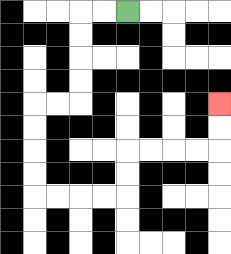{'start': '[5, 0]', 'end': '[9, 4]', 'path_directions': 'L,L,D,D,D,D,L,L,D,D,D,D,R,R,R,R,U,U,R,R,R,R,U,U', 'path_coordinates': '[[5, 0], [4, 0], [3, 0], [3, 1], [3, 2], [3, 3], [3, 4], [2, 4], [1, 4], [1, 5], [1, 6], [1, 7], [1, 8], [2, 8], [3, 8], [4, 8], [5, 8], [5, 7], [5, 6], [6, 6], [7, 6], [8, 6], [9, 6], [9, 5], [9, 4]]'}